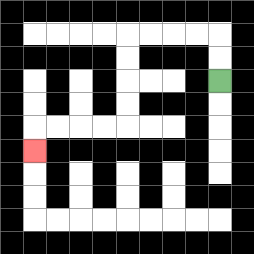{'start': '[9, 3]', 'end': '[1, 6]', 'path_directions': 'U,U,L,L,L,L,D,D,D,D,L,L,L,L,D', 'path_coordinates': '[[9, 3], [9, 2], [9, 1], [8, 1], [7, 1], [6, 1], [5, 1], [5, 2], [5, 3], [5, 4], [5, 5], [4, 5], [3, 5], [2, 5], [1, 5], [1, 6]]'}